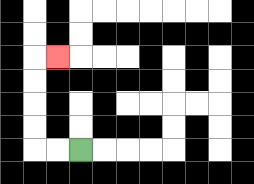{'start': '[3, 6]', 'end': '[2, 2]', 'path_directions': 'L,L,U,U,U,U,R', 'path_coordinates': '[[3, 6], [2, 6], [1, 6], [1, 5], [1, 4], [1, 3], [1, 2], [2, 2]]'}